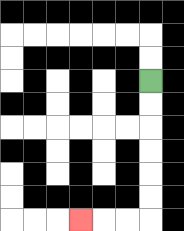{'start': '[6, 3]', 'end': '[3, 9]', 'path_directions': 'D,D,D,D,D,D,L,L,L', 'path_coordinates': '[[6, 3], [6, 4], [6, 5], [6, 6], [6, 7], [6, 8], [6, 9], [5, 9], [4, 9], [3, 9]]'}